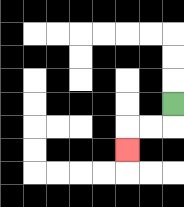{'start': '[7, 4]', 'end': '[5, 6]', 'path_directions': 'D,L,L,D', 'path_coordinates': '[[7, 4], [7, 5], [6, 5], [5, 5], [5, 6]]'}